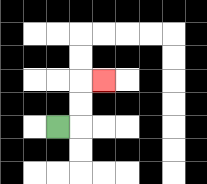{'start': '[2, 5]', 'end': '[4, 3]', 'path_directions': 'R,U,U,R', 'path_coordinates': '[[2, 5], [3, 5], [3, 4], [3, 3], [4, 3]]'}